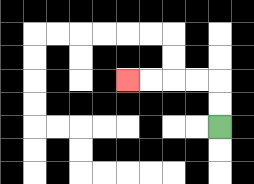{'start': '[9, 5]', 'end': '[5, 3]', 'path_directions': 'U,U,L,L,L,L', 'path_coordinates': '[[9, 5], [9, 4], [9, 3], [8, 3], [7, 3], [6, 3], [5, 3]]'}